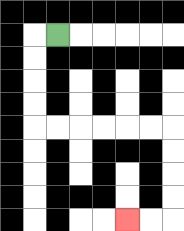{'start': '[2, 1]', 'end': '[5, 9]', 'path_directions': 'L,D,D,D,D,R,R,R,R,R,R,D,D,D,D,L,L', 'path_coordinates': '[[2, 1], [1, 1], [1, 2], [1, 3], [1, 4], [1, 5], [2, 5], [3, 5], [4, 5], [5, 5], [6, 5], [7, 5], [7, 6], [7, 7], [7, 8], [7, 9], [6, 9], [5, 9]]'}